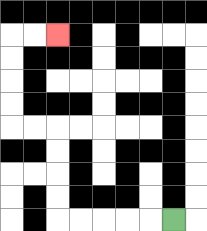{'start': '[7, 9]', 'end': '[2, 1]', 'path_directions': 'L,L,L,L,L,U,U,U,U,L,L,U,U,U,U,R,R', 'path_coordinates': '[[7, 9], [6, 9], [5, 9], [4, 9], [3, 9], [2, 9], [2, 8], [2, 7], [2, 6], [2, 5], [1, 5], [0, 5], [0, 4], [0, 3], [0, 2], [0, 1], [1, 1], [2, 1]]'}